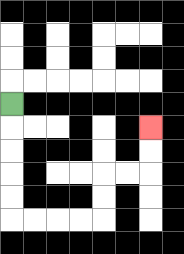{'start': '[0, 4]', 'end': '[6, 5]', 'path_directions': 'D,D,D,D,D,R,R,R,R,U,U,R,R,U,U', 'path_coordinates': '[[0, 4], [0, 5], [0, 6], [0, 7], [0, 8], [0, 9], [1, 9], [2, 9], [3, 9], [4, 9], [4, 8], [4, 7], [5, 7], [6, 7], [6, 6], [6, 5]]'}